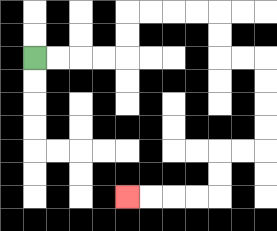{'start': '[1, 2]', 'end': '[5, 8]', 'path_directions': 'R,R,R,R,U,U,R,R,R,R,D,D,R,R,D,D,D,D,L,L,D,D,L,L,L,L', 'path_coordinates': '[[1, 2], [2, 2], [3, 2], [4, 2], [5, 2], [5, 1], [5, 0], [6, 0], [7, 0], [8, 0], [9, 0], [9, 1], [9, 2], [10, 2], [11, 2], [11, 3], [11, 4], [11, 5], [11, 6], [10, 6], [9, 6], [9, 7], [9, 8], [8, 8], [7, 8], [6, 8], [5, 8]]'}